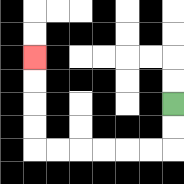{'start': '[7, 4]', 'end': '[1, 2]', 'path_directions': 'D,D,L,L,L,L,L,L,U,U,U,U', 'path_coordinates': '[[7, 4], [7, 5], [7, 6], [6, 6], [5, 6], [4, 6], [3, 6], [2, 6], [1, 6], [1, 5], [1, 4], [1, 3], [1, 2]]'}